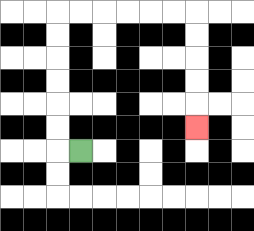{'start': '[3, 6]', 'end': '[8, 5]', 'path_directions': 'L,U,U,U,U,U,U,R,R,R,R,R,R,D,D,D,D,D', 'path_coordinates': '[[3, 6], [2, 6], [2, 5], [2, 4], [2, 3], [2, 2], [2, 1], [2, 0], [3, 0], [4, 0], [5, 0], [6, 0], [7, 0], [8, 0], [8, 1], [8, 2], [8, 3], [8, 4], [8, 5]]'}